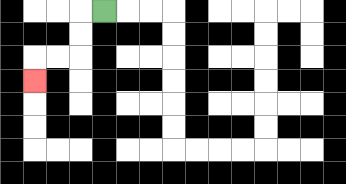{'start': '[4, 0]', 'end': '[1, 3]', 'path_directions': 'L,D,D,L,L,D', 'path_coordinates': '[[4, 0], [3, 0], [3, 1], [3, 2], [2, 2], [1, 2], [1, 3]]'}